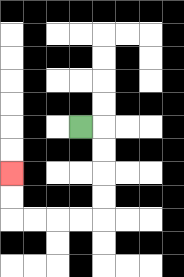{'start': '[3, 5]', 'end': '[0, 7]', 'path_directions': 'R,D,D,D,D,L,L,L,L,U,U', 'path_coordinates': '[[3, 5], [4, 5], [4, 6], [4, 7], [4, 8], [4, 9], [3, 9], [2, 9], [1, 9], [0, 9], [0, 8], [0, 7]]'}